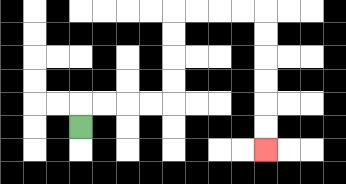{'start': '[3, 5]', 'end': '[11, 6]', 'path_directions': 'U,R,R,R,R,U,U,U,U,R,R,R,R,D,D,D,D,D,D', 'path_coordinates': '[[3, 5], [3, 4], [4, 4], [5, 4], [6, 4], [7, 4], [7, 3], [7, 2], [7, 1], [7, 0], [8, 0], [9, 0], [10, 0], [11, 0], [11, 1], [11, 2], [11, 3], [11, 4], [11, 5], [11, 6]]'}